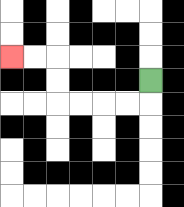{'start': '[6, 3]', 'end': '[0, 2]', 'path_directions': 'D,L,L,L,L,U,U,L,L', 'path_coordinates': '[[6, 3], [6, 4], [5, 4], [4, 4], [3, 4], [2, 4], [2, 3], [2, 2], [1, 2], [0, 2]]'}